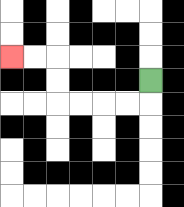{'start': '[6, 3]', 'end': '[0, 2]', 'path_directions': 'D,L,L,L,L,U,U,L,L', 'path_coordinates': '[[6, 3], [6, 4], [5, 4], [4, 4], [3, 4], [2, 4], [2, 3], [2, 2], [1, 2], [0, 2]]'}